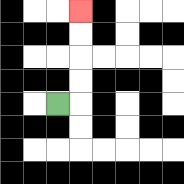{'start': '[2, 4]', 'end': '[3, 0]', 'path_directions': 'R,U,U,U,U', 'path_coordinates': '[[2, 4], [3, 4], [3, 3], [3, 2], [3, 1], [3, 0]]'}